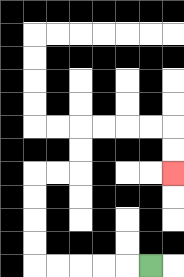{'start': '[6, 11]', 'end': '[7, 7]', 'path_directions': 'L,L,L,L,L,U,U,U,U,R,R,U,U,R,R,R,R,D,D', 'path_coordinates': '[[6, 11], [5, 11], [4, 11], [3, 11], [2, 11], [1, 11], [1, 10], [1, 9], [1, 8], [1, 7], [2, 7], [3, 7], [3, 6], [3, 5], [4, 5], [5, 5], [6, 5], [7, 5], [7, 6], [7, 7]]'}